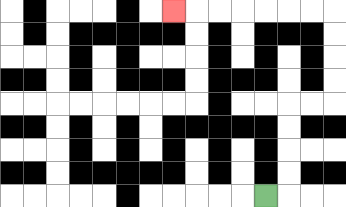{'start': '[11, 8]', 'end': '[7, 0]', 'path_directions': 'R,U,U,U,U,R,R,U,U,U,U,L,L,L,L,L,L,L', 'path_coordinates': '[[11, 8], [12, 8], [12, 7], [12, 6], [12, 5], [12, 4], [13, 4], [14, 4], [14, 3], [14, 2], [14, 1], [14, 0], [13, 0], [12, 0], [11, 0], [10, 0], [9, 0], [8, 0], [7, 0]]'}